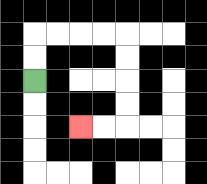{'start': '[1, 3]', 'end': '[3, 5]', 'path_directions': 'U,U,R,R,R,R,D,D,D,D,L,L', 'path_coordinates': '[[1, 3], [1, 2], [1, 1], [2, 1], [3, 1], [4, 1], [5, 1], [5, 2], [5, 3], [5, 4], [5, 5], [4, 5], [3, 5]]'}